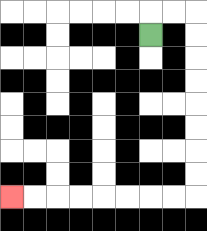{'start': '[6, 1]', 'end': '[0, 8]', 'path_directions': 'U,R,R,D,D,D,D,D,D,D,D,L,L,L,L,L,L,L,L', 'path_coordinates': '[[6, 1], [6, 0], [7, 0], [8, 0], [8, 1], [8, 2], [8, 3], [8, 4], [8, 5], [8, 6], [8, 7], [8, 8], [7, 8], [6, 8], [5, 8], [4, 8], [3, 8], [2, 8], [1, 8], [0, 8]]'}